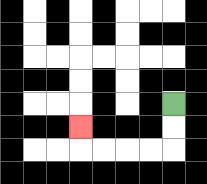{'start': '[7, 4]', 'end': '[3, 5]', 'path_directions': 'D,D,L,L,L,L,U', 'path_coordinates': '[[7, 4], [7, 5], [7, 6], [6, 6], [5, 6], [4, 6], [3, 6], [3, 5]]'}